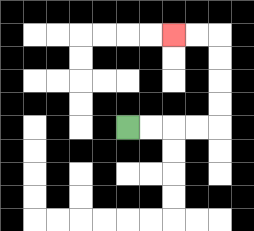{'start': '[5, 5]', 'end': '[7, 1]', 'path_directions': 'R,R,R,R,U,U,U,U,L,L', 'path_coordinates': '[[5, 5], [6, 5], [7, 5], [8, 5], [9, 5], [9, 4], [9, 3], [9, 2], [9, 1], [8, 1], [7, 1]]'}